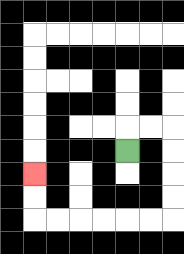{'start': '[5, 6]', 'end': '[1, 7]', 'path_directions': 'U,R,R,D,D,D,D,L,L,L,L,L,L,U,U', 'path_coordinates': '[[5, 6], [5, 5], [6, 5], [7, 5], [7, 6], [7, 7], [7, 8], [7, 9], [6, 9], [5, 9], [4, 9], [3, 9], [2, 9], [1, 9], [1, 8], [1, 7]]'}